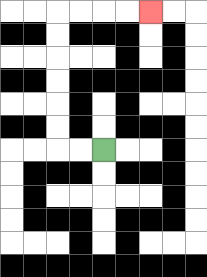{'start': '[4, 6]', 'end': '[6, 0]', 'path_directions': 'L,L,U,U,U,U,U,U,R,R,R,R', 'path_coordinates': '[[4, 6], [3, 6], [2, 6], [2, 5], [2, 4], [2, 3], [2, 2], [2, 1], [2, 0], [3, 0], [4, 0], [5, 0], [6, 0]]'}